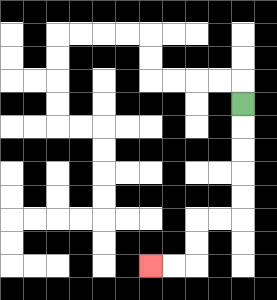{'start': '[10, 4]', 'end': '[6, 11]', 'path_directions': 'D,D,D,D,D,L,L,D,D,L,L', 'path_coordinates': '[[10, 4], [10, 5], [10, 6], [10, 7], [10, 8], [10, 9], [9, 9], [8, 9], [8, 10], [8, 11], [7, 11], [6, 11]]'}